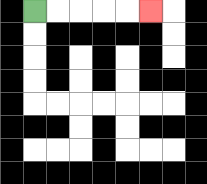{'start': '[1, 0]', 'end': '[6, 0]', 'path_directions': 'R,R,R,R,R', 'path_coordinates': '[[1, 0], [2, 0], [3, 0], [4, 0], [5, 0], [6, 0]]'}